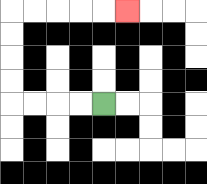{'start': '[4, 4]', 'end': '[5, 0]', 'path_directions': 'L,L,L,L,U,U,U,U,R,R,R,R,R', 'path_coordinates': '[[4, 4], [3, 4], [2, 4], [1, 4], [0, 4], [0, 3], [0, 2], [0, 1], [0, 0], [1, 0], [2, 0], [3, 0], [4, 0], [5, 0]]'}